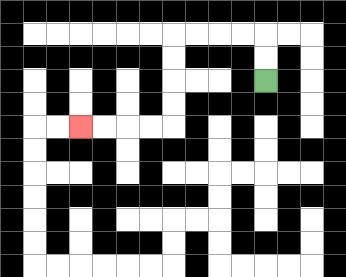{'start': '[11, 3]', 'end': '[3, 5]', 'path_directions': 'U,U,L,L,L,L,D,D,D,D,L,L,L,L', 'path_coordinates': '[[11, 3], [11, 2], [11, 1], [10, 1], [9, 1], [8, 1], [7, 1], [7, 2], [7, 3], [7, 4], [7, 5], [6, 5], [5, 5], [4, 5], [3, 5]]'}